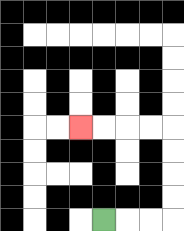{'start': '[4, 9]', 'end': '[3, 5]', 'path_directions': 'R,R,R,U,U,U,U,L,L,L,L', 'path_coordinates': '[[4, 9], [5, 9], [6, 9], [7, 9], [7, 8], [7, 7], [7, 6], [7, 5], [6, 5], [5, 5], [4, 5], [3, 5]]'}